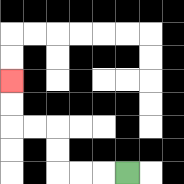{'start': '[5, 7]', 'end': '[0, 3]', 'path_directions': 'L,L,L,U,U,L,L,U,U', 'path_coordinates': '[[5, 7], [4, 7], [3, 7], [2, 7], [2, 6], [2, 5], [1, 5], [0, 5], [0, 4], [0, 3]]'}